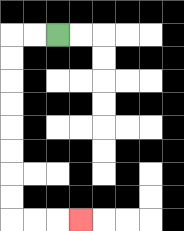{'start': '[2, 1]', 'end': '[3, 9]', 'path_directions': 'L,L,D,D,D,D,D,D,D,D,R,R,R', 'path_coordinates': '[[2, 1], [1, 1], [0, 1], [0, 2], [0, 3], [0, 4], [0, 5], [0, 6], [0, 7], [0, 8], [0, 9], [1, 9], [2, 9], [3, 9]]'}